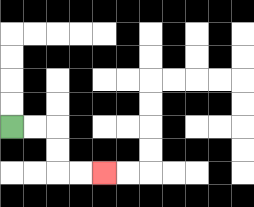{'start': '[0, 5]', 'end': '[4, 7]', 'path_directions': 'R,R,D,D,R,R', 'path_coordinates': '[[0, 5], [1, 5], [2, 5], [2, 6], [2, 7], [3, 7], [4, 7]]'}